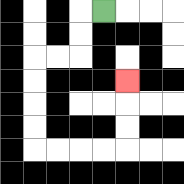{'start': '[4, 0]', 'end': '[5, 3]', 'path_directions': 'L,D,D,L,L,D,D,D,D,R,R,R,R,U,U,U', 'path_coordinates': '[[4, 0], [3, 0], [3, 1], [3, 2], [2, 2], [1, 2], [1, 3], [1, 4], [1, 5], [1, 6], [2, 6], [3, 6], [4, 6], [5, 6], [5, 5], [5, 4], [5, 3]]'}